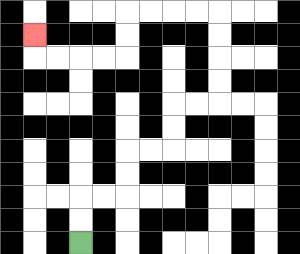{'start': '[3, 10]', 'end': '[1, 1]', 'path_directions': 'U,U,R,R,U,U,R,R,U,U,R,R,U,U,U,U,L,L,L,L,D,D,L,L,L,L,U', 'path_coordinates': '[[3, 10], [3, 9], [3, 8], [4, 8], [5, 8], [5, 7], [5, 6], [6, 6], [7, 6], [7, 5], [7, 4], [8, 4], [9, 4], [9, 3], [9, 2], [9, 1], [9, 0], [8, 0], [7, 0], [6, 0], [5, 0], [5, 1], [5, 2], [4, 2], [3, 2], [2, 2], [1, 2], [1, 1]]'}